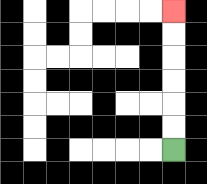{'start': '[7, 6]', 'end': '[7, 0]', 'path_directions': 'U,U,U,U,U,U', 'path_coordinates': '[[7, 6], [7, 5], [7, 4], [7, 3], [7, 2], [7, 1], [7, 0]]'}